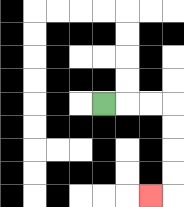{'start': '[4, 4]', 'end': '[6, 8]', 'path_directions': 'R,R,R,D,D,D,D,L', 'path_coordinates': '[[4, 4], [5, 4], [6, 4], [7, 4], [7, 5], [7, 6], [7, 7], [7, 8], [6, 8]]'}